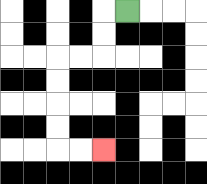{'start': '[5, 0]', 'end': '[4, 6]', 'path_directions': 'L,D,D,L,L,D,D,D,D,R,R', 'path_coordinates': '[[5, 0], [4, 0], [4, 1], [4, 2], [3, 2], [2, 2], [2, 3], [2, 4], [2, 5], [2, 6], [3, 6], [4, 6]]'}